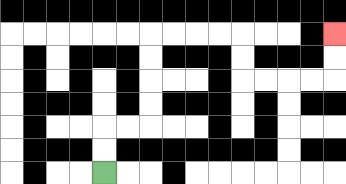{'start': '[4, 7]', 'end': '[14, 1]', 'path_directions': 'U,U,R,R,U,U,U,U,R,R,R,R,D,D,R,R,R,R,U,U', 'path_coordinates': '[[4, 7], [4, 6], [4, 5], [5, 5], [6, 5], [6, 4], [6, 3], [6, 2], [6, 1], [7, 1], [8, 1], [9, 1], [10, 1], [10, 2], [10, 3], [11, 3], [12, 3], [13, 3], [14, 3], [14, 2], [14, 1]]'}